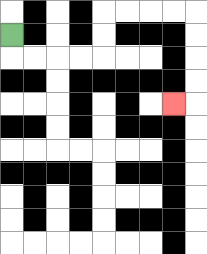{'start': '[0, 1]', 'end': '[7, 4]', 'path_directions': 'D,R,R,R,R,U,U,R,R,R,R,D,D,D,D,L', 'path_coordinates': '[[0, 1], [0, 2], [1, 2], [2, 2], [3, 2], [4, 2], [4, 1], [4, 0], [5, 0], [6, 0], [7, 0], [8, 0], [8, 1], [8, 2], [8, 3], [8, 4], [7, 4]]'}